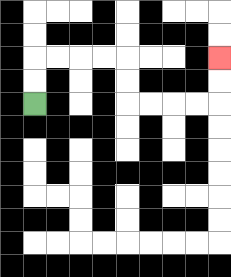{'start': '[1, 4]', 'end': '[9, 2]', 'path_directions': 'U,U,R,R,R,R,D,D,R,R,R,R,U,U', 'path_coordinates': '[[1, 4], [1, 3], [1, 2], [2, 2], [3, 2], [4, 2], [5, 2], [5, 3], [5, 4], [6, 4], [7, 4], [8, 4], [9, 4], [9, 3], [9, 2]]'}